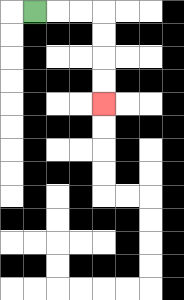{'start': '[1, 0]', 'end': '[4, 4]', 'path_directions': 'R,R,R,D,D,D,D', 'path_coordinates': '[[1, 0], [2, 0], [3, 0], [4, 0], [4, 1], [4, 2], [4, 3], [4, 4]]'}